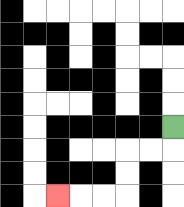{'start': '[7, 5]', 'end': '[2, 8]', 'path_directions': 'D,L,L,D,D,L,L,L', 'path_coordinates': '[[7, 5], [7, 6], [6, 6], [5, 6], [5, 7], [5, 8], [4, 8], [3, 8], [2, 8]]'}